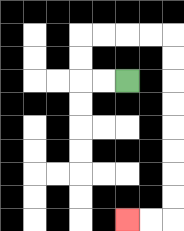{'start': '[5, 3]', 'end': '[5, 9]', 'path_directions': 'L,L,U,U,R,R,R,R,D,D,D,D,D,D,D,D,L,L', 'path_coordinates': '[[5, 3], [4, 3], [3, 3], [3, 2], [3, 1], [4, 1], [5, 1], [6, 1], [7, 1], [7, 2], [7, 3], [7, 4], [7, 5], [7, 6], [7, 7], [7, 8], [7, 9], [6, 9], [5, 9]]'}